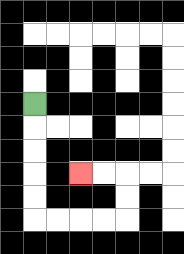{'start': '[1, 4]', 'end': '[3, 7]', 'path_directions': 'D,D,D,D,D,R,R,R,R,U,U,L,L', 'path_coordinates': '[[1, 4], [1, 5], [1, 6], [1, 7], [1, 8], [1, 9], [2, 9], [3, 9], [4, 9], [5, 9], [5, 8], [5, 7], [4, 7], [3, 7]]'}